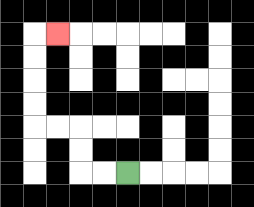{'start': '[5, 7]', 'end': '[2, 1]', 'path_directions': 'L,L,U,U,L,L,U,U,U,U,R', 'path_coordinates': '[[5, 7], [4, 7], [3, 7], [3, 6], [3, 5], [2, 5], [1, 5], [1, 4], [1, 3], [1, 2], [1, 1], [2, 1]]'}